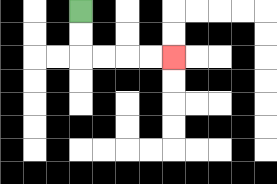{'start': '[3, 0]', 'end': '[7, 2]', 'path_directions': 'D,D,R,R,R,R', 'path_coordinates': '[[3, 0], [3, 1], [3, 2], [4, 2], [5, 2], [6, 2], [7, 2]]'}